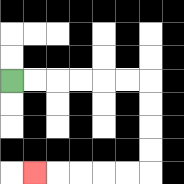{'start': '[0, 3]', 'end': '[1, 7]', 'path_directions': 'R,R,R,R,R,R,D,D,D,D,L,L,L,L,L', 'path_coordinates': '[[0, 3], [1, 3], [2, 3], [3, 3], [4, 3], [5, 3], [6, 3], [6, 4], [6, 5], [6, 6], [6, 7], [5, 7], [4, 7], [3, 7], [2, 7], [1, 7]]'}